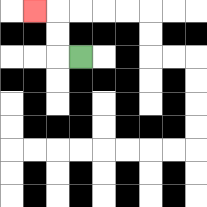{'start': '[3, 2]', 'end': '[1, 0]', 'path_directions': 'L,U,U,L', 'path_coordinates': '[[3, 2], [2, 2], [2, 1], [2, 0], [1, 0]]'}